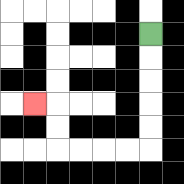{'start': '[6, 1]', 'end': '[1, 4]', 'path_directions': 'D,D,D,D,D,L,L,L,L,U,U,L', 'path_coordinates': '[[6, 1], [6, 2], [6, 3], [6, 4], [6, 5], [6, 6], [5, 6], [4, 6], [3, 6], [2, 6], [2, 5], [2, 4], [1, 4]]'}